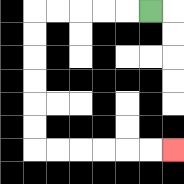{'start': '[6, 0]', 'end': '[7, 6]', 'path_directions': 'L,L,L,L,L,D,D,D,D,D,D,R,R,R,R,R,R', 'path_coordinates': '[[6, 0], [5, 0], [4, 0], [3, 0], [2, 0], [1, 0], [1, 1], [1, 2], [1, 3], [1, 4], [1, 5], [1, 6], [2, 6], [3, 6], [4, 6], [5, 6], [6, 6], [7, 6]]'}